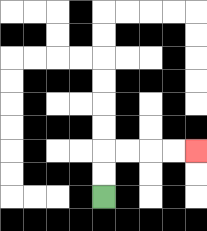{'start': '[4, 8]', 'end': '[8, 6]', 'path_directions': 'U,U,R,R,R,R', 'path_coordinates': '[[4, 8], [4, 7], [4, 6], [5, 6], [6, 6], [7, 6], [8, 6]]'}